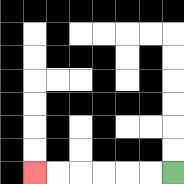{'start': '[7, 7]', 'end': '[1, 7]', 'path_directions': 'L,L,L,L,L,L', 'path_coordinates': '[[7, 7], [6, 7], [5, 7], [4, 7], [3, 7], [2, 7], [1, 7]]'}